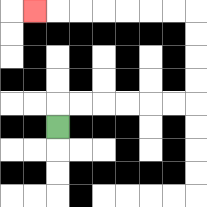{'start': '[2, 5]', 'end': '[1, 0]', 'path_directions': 'U,R,R,R,R,R,R,U,U,U,U,L,L,L,L,L,L,L', 'path_coordinates': '[[2, 5], [2, 4], [3, 4], [4, 4], [5, 4], [6, 4], [7, 4], [8, 4], [8, 3], [8, 2], [8, 1], [8, 0], [7, 0], [6, 0], [5, 0], [4, 0], [3, 0], [2, 0], [1, 0]]'}